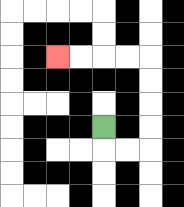{'start': '[4, 5]', 'end': '[2, 2]', 'path_directions': 'D,R,R,U,U,U,U,L,L,L,L', 'path_coordinates': '[[4, 5], [4, 6], [5, 6], [6, 6], [6, 5], [6, 4], [6, 3], [6, 2], [5, 2], [4, 2], [3, 2], [2, 2]]'}